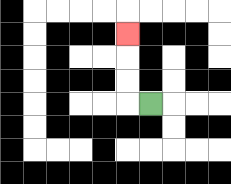{'start': '[6, 4]', 'end': '[5, 1]', 'path_directions': 'L,U,U,U', 'path_coordinates': '[[6, 4], [5, 4], [5, 3], [5, 2], [5, 1]]'}